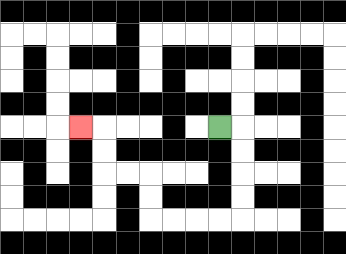{'start': '[9, 5]', 'end': '[3, 5]', 'path_directions': 'R,D,D,D,D,L,L,L,L,U,U,L,L,U,U,L', 'path_coordinates': '[[9, 5], [10, 5], [10, 6], [10, 7], [10, 8], [10, 9], [9, 9], [8, 9], [7, 9], [6, 9], [6, 8], [6, 7], [5, 7], [4, 7], [4, 6], [4, 5], [3, 5]]'}